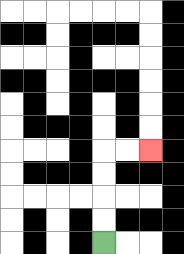{'start': '[4, 10]', 'end': '[6, 6]', 'path_directions': 'U,U,U,U,R,R', 'path_coordinates': '[[4, 10], [4, 9], [4, 8], [4, 7], [4, 6], [5, 6], [6, 6]]'}